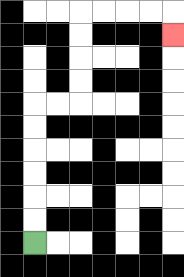{'start': '[1, 10]', 'end': '[7, 1]', 'path_directions': 'U,U,U,U,U,U,R,R,U,U,U,U,R,R,R,R,D', 'path_coordinates': '[[1, 10], [1, 9], [1, 8], [1, 7], [1, 6], [1, 5], [1, 4], [2, 4], [3, 4], [3, 3], [3, 2], [3, 1], [3, 0], [4, 0], [5, 0], [6, 0], [7, 0], [7, 1]]'}